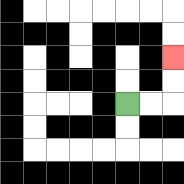{'start': '[5, 4]', 'end': '[7, 2]', 'path_directions': 'R,R,U,U', 'path_coordinates': '[[5, 4], [6, 4], [7, 4], [7, 3], [7, 2]]'}